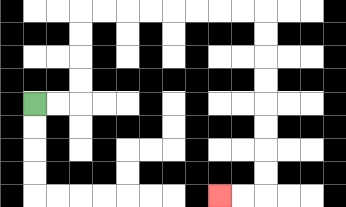{'start': '[1, 4]', 'end': '[9, 8]', 'path_directions': 'R,R,U,U,U,U,R,R,R,R,R,R,R,R,D,D,D,D,D,D,D,D,L,L', 'path_coordinates': '[[1, 4], [2, 4], [3, 4], [3, 3], [3, 2], [3, 1], [3, 0], [4, 0], [5, 0], [6, 0], [7, 0], [8, 0], [9, 0], [10, 0], [11, 0], [11, 1], [11, 2], [11, 3], [11, 4], [11, 5], [11, 6], [11, 7], [11, 8], [10, 8], [9, 8]]'}